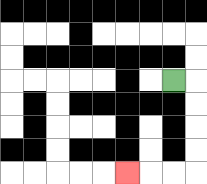{'start': '[7, 3]', 'end': '[5, 7]', 'path_directions': 'R,D,D,D,D,L,L,L', 'path_coordinates': '[[7, 3], [8, 3], [8, 4], [8, 5], [8, 6], [8, 7], [7, 7], [6, 7], [5, 7]]'}